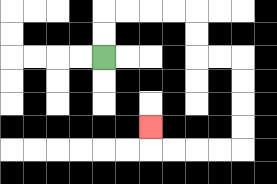{'start': '[4, 2]', 'end': '[6, 5]', 'path_directions': 'U,U,R,R,R,R,D,D,R,R,D,D,D,D,L,L,L,L,U', 'path_coordinates': '[[4, 2], [4, 1], [4, 0], [5, 0], [6, 0], [7, 0], [8, 0], [8, 1], [8, 2], [9, 2], [10, 2], [10, 3], [10, 4], [10, 5], [10, 6], [9, 6], [8, 6], [7, 6], [6, 6], [6, 5]]'}